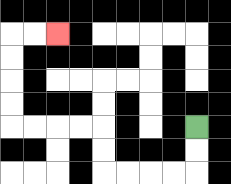{'start': '[8, 5]', 'end': '[2, 1]', 'path_directions': 'D,D,L,L,L,L,U,U,L,L,L,L,U,U,U,U,R,R', 'path_coordinates': '[[8, 5], [8, 6], [8, 7], [7, 7], [6, 7], [5, 7], [4, 7], [4, 6], [4, 5], [3, 5], [2, 5], [1, 5], [0, 5], [0, 4], [0, 3], [0, 2], [0, 1], [1, 1], [2, 1]]'}